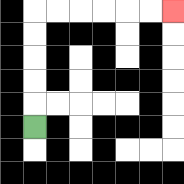{'start': '[1, 5]', 'end': '[7, 0]', 'path_directions': 'U,U,U,U,U,R,R,R,R,R,R', 'path_coordinates': '[[1, 5], [1, 4], [1, 3], [1, 2], [1, 1], [1, 0], [2, 0], [3, 0], [4, 0], [5, 0], [6, 0], [7, 0]]'}